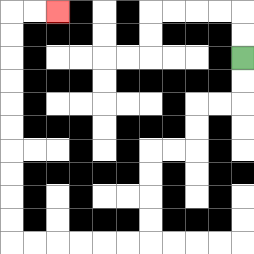{'start': '[10, 2]', 'end': '[2, 0]', 'path_directions': 'D,D,L,L,D,D,L,L,D,D,D,D,L,L,L,L,L,L,U,U,U,U,U,U,U,U,U,U,R,R', 'path_coordinates': '[[10, 2], [10, 3], [10, 4], [9, 4], [8, 4], [8, 5], [8, 6], [7, 6], [6, 6], [6, 7], [6, 8], [6, 9], [6, 10], [5, 10], [4, 10], [3, 10], [2, 10], [1, 10], [0, 10], [0, 9], [0, 8], [0, 7], [0, 6], [0, 5], [0, 4], [0, 3], [0, 2], [0, 1], [0, 0], [1, 0], [2, 0]]'}